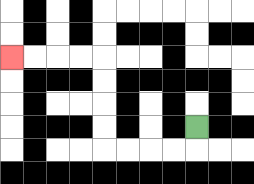{'start': '[8, 5]', 'end': '[0, 2]', 'path_directions': 'D,L,L,L,L,U,U,U,U,L,L,L,L', 'path_coordinates': '[[8, 5], [8, 6], [7, 6], [6, 6], [5, 6], [4, 6], [4, 5], [4, 4], [4, 3], [4, 2], [3, 2], [2, 2], [1, 2], [0, 2]]'}